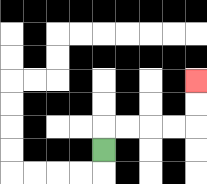{'start': '[4, 6]', 'end': '[8, 3]', 'path_directions': 'U,R,R,R,R,U,U', 'path_coordinates': '[[4, 6], [4, 5], [5, 5], [6, 5], [7, 5], [8, 5], [8, 4], [8, 3]]'}